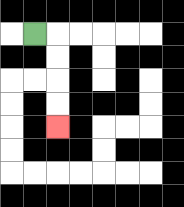{'start': '[1, 1]', 'end': '[2, 5]', 'path_directions': 'R,D,D,D,D', 'path_coordinates': '[[1, 1], [2, 1], [2, 2], [2, 3], [2, 4], [2, 5]]'}